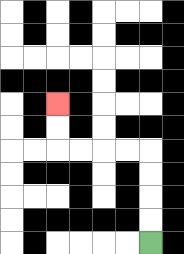{'start': '[6, 10]', 'end': '[2, 4]', 'path_directions': 'U,U,U,U,L,L,L,L,U,U', 'path_coordinates': '[[6, 10], [6, 9], [6, 8], [6, 7], [6, 6], [5, 6], [4, 6], [3, 6], [2, 6], [2, 5], [2, 4]]'}